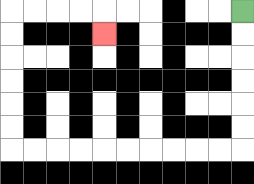{'start': '[10, 0]', 'end': '[4, 1]', 'path_directions': 'D,D,D,D,D,D,L,L,L,L,L,L,L,L,L,L,U,U,U,U,U,U,R,R,R,R,D', 'path_coordinates': '[[10, 0], [10, 1], [10, 2], [10, 3], [10, 4], [10, 5], [10, 6], [9, 6], [8, 6], [7, 6], [6, 6], [5, 6], [4, 6], [3, 6], [2, 6], [1, 6], [0, 6], [0, 5], [0, 4], [0, 3], [0, 2], [0, 1], [0, 0], [1, 0], [2, 0], [3, 0], [4, 0], [4, 1]]'}